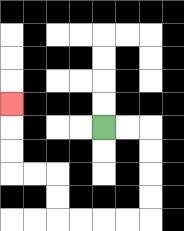{'start': '[4, 5]', 'end': '[0, 4]', 'path_directions': 'R,R,D,D,D,D,L,L,L,L,U,U,L,L,U,U,U', 'path_coordinates': '[[4, 5], [5, 5], [6, 5], [6, 6], [6, 7], [6, 8], [6, 9], [5, 9], [4, 9], [3, 9], [2, 9], [2, 8], [2, 7], [1, 7], [0, 7], [0, 6], [0, 5], [0, 4]]'}